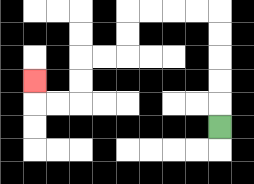{'start': '[9, 5]', 'end': '[1, 3]', 'path_directions': 'U,U,U,U,U,L,L,L,L,D,D,L,L,D,D,L,L,U', 'path_coordinates': '[[9, 5], [9, 4], [9, 3], [9, 2], [9, 1], [9, 0], [8, 0], [7, 0], [6, 0], [5, 0], [5, 1], [5, 2], [4, 2], [3, 2], [3, 3], [3, 4], [2, 4], [1, 4], [1, 3]]'}